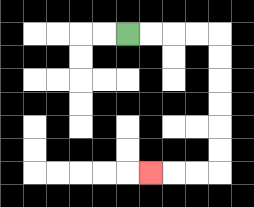{'start': '[5, 1]', 'end': '[6, 7]', 'path_directions': 'R,R,R,R,D,D,D,D,D,D,L,L,L', 'path_coordinates': '[[5, 1], [6, 1], [7, 1], [8, 1], [9, 1], [9, 2], [9, 3], [9, 4], [9, 5], [9, 6], [9, 7], [8, 7], [7, 7], [6, 7]]'}